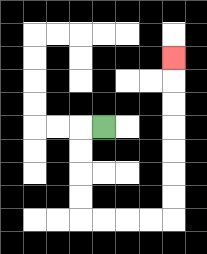{'start': '[4, 5]', 'end': '[7, 2]', 'path_directions': 'L,D,D,D,D,R,R,R,R,U,U,U,U,U,U,U', 'path_coordinates': '[[4, 5], [3, 5], [3, 6], [3, 7], [3, 8], [3, 9], [4, 9], [5, 9], [6, 9], [7, 9], [7, 8], [7, 7], [7, 6], [7, 5], [7, 4], [7, 3], [7, 2]]'}